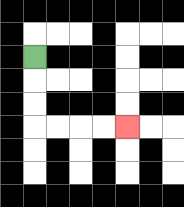{'start': '[1, 2]', 'end': '[5, 5]', 'path_directions': 'D,D,D,R,R,R,R', 'path_coordinates': '[[1, 2], [1, 3], [1, 4], [1, 5], [2, 5], [3, 5], [4, 5], [5, 5]]'}